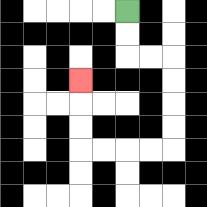{'start': '[5, 0]', 'end': '[3, 3]', 'path_directions': 'D,D,R,R,D,D,D,D,L,L,L,L,U,U,U', 'path_coordinates': '[[5, 0], [5, 1], [5, 2], [6, 2], [7, 2], [7, 3], [7, 4], [7, 5], [7, 6], [6, 6], [5, 6], [4, 6], [3, 6], [3, 5], [3, 4], [3, 3]]'}